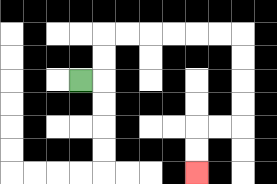{'start': '[3, 3]', 'end': '[8, 7]', 'path_directions': 'R,U,U,R,R,R,R,R,R,D,D,D,D,L,L,D,D', 'path_coordinates': '[[3, 3], [4, 3], [4, 2], [4, 1], [5, 1], [6, 1], [7, 1], [8, 1], [9, 1], [10, 1], [10, 2], [10, 3], [10, 4], [10, 5], [9, 5], [8, 5], [8, 6], [8, 7]]'}